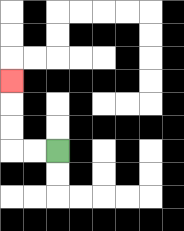{'start': '[2, 6]', 'end': '[0, 3]', 'path_directions': 'L,L,U,U,U', 'path_coordinates': '[[2, 6], [1, 6], [0, 6], [0, 5], [0, 4], [0, 3]]'}